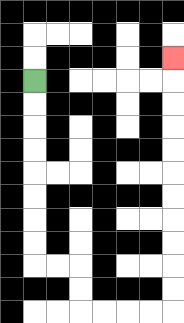{'start': '[1, 3]', 'end': '[7, 2]', 'path_directions': 'D,D,D,D,D,D,D,D,R,R,D,D,R,R,R,R,U,U,U,U,U,U,U,U,U,U,U', 'path_coordinates': '[[1, 3], [1, 4], [1, 5], [1, 6], [1, 7], [1, 8], [1, 9], [1, 10], [1, 11], [2, 11], [3, 11], [3, 12], [3, 13], [4, 13], [5, 13], [6, 13], [7, 13], [7, 12], [7, 11], [7, 10], [7, 9], [7, 8], [7, 7], [7, 6], [7, 5], [7, 4], [7, 3], [7, 2]]'}